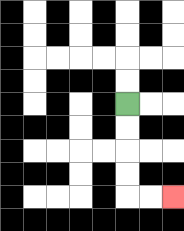{'start': '[5, 4]', 'end': '[7, 8]', 'path_directions': 'D,D,D,D,R,R', 'path_coordinates': '[[5, 4], [5, 5], [5, 6], [5, 7], [5, 8], [6, 8], [7, 8]]'}